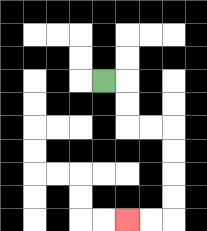{'start': '[4, 3]', 'end': '[5, 9]', 'path_directions': 'R,D,D,R,R,D,D,D,D,L,L', 'path_coordinates': '[[4, 3], [5, 3], [5, 4], [5, 5], [6, 5], [7, 5], [7, 6], [7, 7], [7, 8], [7, 9], [6, 9], [5, 9]]'}